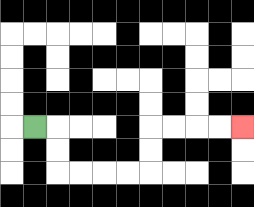{'start': '[1, 5]', 'end': '[10, 5]', 'path_directions': 'R,D,D,R,R,R,R,U,U,R,R,R,R', 'path_coordinates': '[[1, 5], [2, 5], [2, 6], [2, 7], [3, 7], [4, 7], [5, 7], [6, 7], [6, 6], [6, 5], [7, 5], [8, 5], [9, 5], [10, 5]]'}